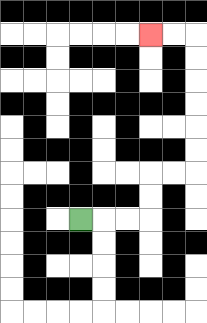{'start': '[3, 9]', 'end': '[6, 1]', 'path_directions': 'R,R,R,U,U,R,R,U,U,U,U,U,U,L,L', 'path_coordinates': '[[3, 9], [4, 9], [5, 9], [6, 9], [6, 8], [6, 7], [7, 7], [8, 7], [8, 6], [8, 5], [8, 4], [8, 3], [8, 2], [8, 1], [7, 1], [6, 1]]'}